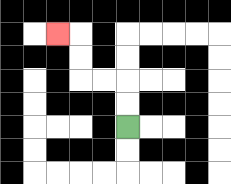{'start': '[5, 5]', 'end': '[2, 1]', 'path_directions': 'U,U,L,L,U,U,L', 'path_coordinates': '[[5, 5], [5, 4], [5, 3], [4, 3], [3, 3], [3, 2], [3, 1], [2, 1]]'}